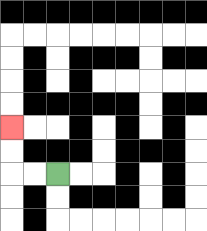{'start': '[2, 7]', 'end': '[0, 5]', 'path_directions': 'L,L,U,U', 'path_coordinates': '[[2, 7], [1, 7], [0, 7], [0, 6], [0, 5]]'}